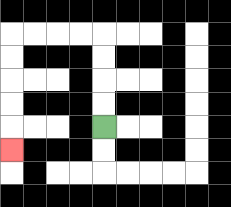{'start': '[4, 5]', 'end': '[0, 6]', 'path_directions': 'U,U,U,U,L,L,L,L,D,D,D,D,D', 'path_coordinates': '[[4, 5], [4, 4], [4, 3], [4, 2], [4, 1], [3, 1], [2, 1], [1, 1], [0, 1], [0, 2], [0, 3], [0, 4], [0, 5], [0, 6]]'}